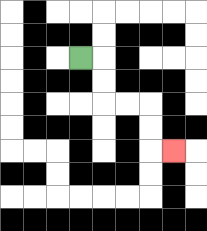{'start': '[3, 2]', 'end': '[7, 6]', 'path_directions': 'R,D,D,R,R,D,D,R', 'path_coordinates': '[[3, 2], [4, 2], [4, 3], [4, 4], [5, 4], [6, 4], [6, 5], [6, 6], [7, 6]]'}